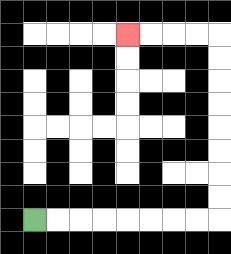{'start': '[1, 9]', 'end': '[5, 1]', 'path_directions': 'R,R,R,R,R,R,R,R,U,U,U,U,U,U,U,U,L,L,L,L', 'path_coordinates': '[[1, 9], [2, 9], [3, 9], [4, 9], [5, 9], [6, 9], [7, 9], [8, 9], [9, 9], [9, 8], [9, 7], [9, 6], [9, 5], [9, 4], [9, 3], [9, 2], [9, 1], [8, 1], [7, 1], [6, 1], [5, 1]]'}